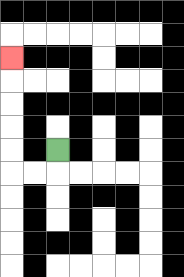{'start': '[2, 6]', 'end': '[0, 2]', 'path_directions': 'D,L,L,U,U,U,U,U', 'path_coordinates': '[[2, 6], [2, 7], [1, 7], [0, 7], [0, 6], [0, 5], [0, 4], [0, 3], [0, 2]]'}